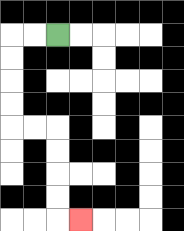{'start': '[2, 1]', 'end': '[3, 9]', 'path_directions': 'L,L,D,D,D,D,R,R,D,D,D,D,R', 'path_coordinates': '[[2, 1], [1, 1], [0, 1], [0, 2], [0, 3], [0, 4], [0, 5], [1, 5], [2, 5], [2, 6], [2, 7], [2, 8], [2, 9], [3, 9]]'}